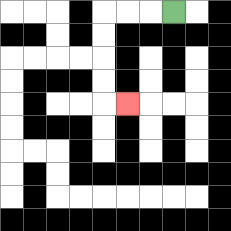{'start': '[7, 0]', 'end': '[5, 4]', 'path_directions': 'L,L,L,D,D,D,D,R', 'path_coordinates': '[[7, 0], [6, 0], [5, 0], [4, 0], [4, 1], [4, 2], [4, 3], [4, 4], [5, 4]]'}